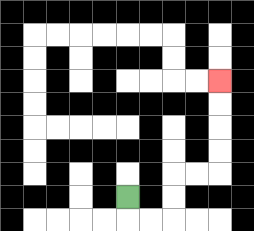{'start': '[5, 8]', 'end': '[9, 3]', 'path_directions': 'D,R,R,U,U,R,R,U,U,U,U', 'path_coordinates': '[[5, 8], [5, 9], [6, 9], [7, 9], [7, 8], [7, 7], [8, 7], [9, 7], [9, 6], [9, 5], [9, 4], [9, 3]]'}